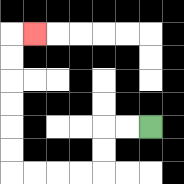{'start': '[6, 5]', 'end': '[1, 1]', 'path_directions': 'L,L,D,D,L,L,L,L,U,U,U,U,U,U,R', 'path_coordinates': '[[6, 5], [5, 5], [4, 5], [4, 6], [4, 7], [3, 7], [2, 7], [1, 7], [0, 7], [0, 6], [0, 5], [0, 4], [0, 3], [0, 2], [0, 1], [1, 1]]'}